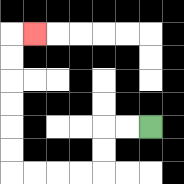{'start': '[6, 5]', 'end': '[1, 1]', 'path_directions': 'L,L,D,D,L,L,L,L,U,U,U,U,U,U,R', 'path_coordinates': '[[6, 5], [5, 5], [4, 5], [4, 6], [4, 7], [3, 7], [2, 7], [1, 7], [0, 7], [0, 6], [0, 5], [0, 4], [0, 3], [0, 2], [0, 1], [1, 1]]'}